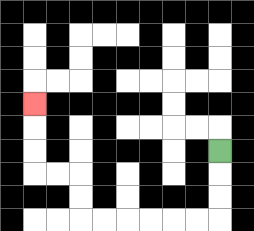{'start': '[9, 6]', 'end': '[1, 4]', 'path_directions': 'D,D,D,L,L,L,L,L,L,U,U,L,L,U,U,U', 'path_coordinates': '[[9, 6], [9, 7], [9, 8], [9, 9], [8, 9], [7, 9], [6, 9], [5, 9], [4, 9], [3, 9], [3, 8], [3, 7], [2, 7], [1, 7], [1, 6], [1, 5], [1, 4]]'}